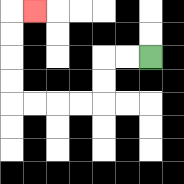{'start': '[6, 2]', 'end': '[1, 0]', 'path_directions': 'L,L,D,D,L,L,L,L,U,U,U,U,R', 'path_coordinates': '[[6, 2], [5, 2], [4, 2], [4, 3], [4, 4], [3, 4], [2, 4], [1, 4], [0, 4], [0, 3], [0, 2], [0, 1], [0, 0], [1, 0]]'}